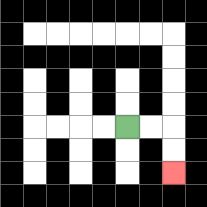{'start': '[5, 5]', 'end': '[7, 7]', 'path_directions': 'R,R,D,D', 'path_coordinates': '[[5, 5], [6, 5], [7, 5], [7, 6], [7, 7]]'}